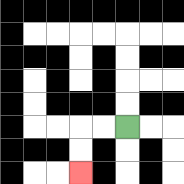{'start': '[5, 5]', 'end': '[3, 7]', 'path_directions': 'L,L,D,D', 'path_coordinates': '[[5, 5], [4, 5], [3, 5], [3, 6], [3, 7]]'}